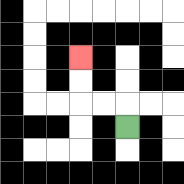{'start': '[5, 5]', 'end': '[3, 2]', 'path_directions': 'U,L,L,U,U', 'path_coordinates': '[[5, 5], [5, 4], [4, 4], [3, 4], [3, 3], [3, 2]]'}